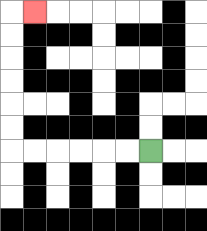{'start': '[6, 6]', 'end': '[1, 0]', 'path_directions': 'L,L,L,L,L,L,U,U,U,U,U,U,R', 'path_coordinates': '[[6, 6], [5, 6], [4, 6], [3, 6], [2, 6], [1, 6], [0, 6], [0, 5], [0, 4], [0, 3], [0, 2], [0, 1], [0, 0], [1, 0]]'}